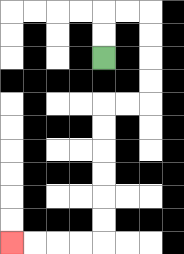{'start': '[4, 2]', 'end': '[0, 10]', 'path_directions': 'U,U,R,R,D,D,D,D,L,L,D,D,D,D,D,D,L,L,L,L', 'path_coordinates': '[[4, 2], [4, 1], [4, 0], [5, 0], [6, 0], [6, 1], [6, 2], [6, 3], [6, 4], [5, 4], [4, 4], [4, 5], [4, 6], [4, 7], [4, 8], [4, 9], [4, 10], [3, 10], [2, 10], [1, 10], [0, 10]]'}